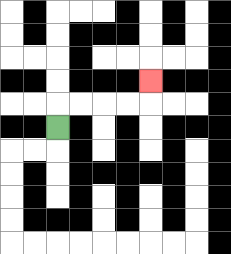{'start': '[2, 5]', 'end': '[6, 3]', 'path_directions': 'U,R,R,R,R,U', 'path_coordinates': '[[2, 5], [2, 4], [3, 4], [4, 4], [5, 4], [6, 4], [6, 3]]'}